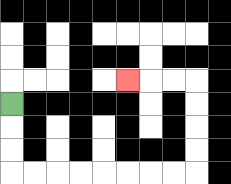{'start': '[0, 4]', 'end': '[5, 3]', 'path_directions': 'D,D,D,R,R,R,R,R,R,R,R,U,U,U,U,L,L,L', 'path_coordinates': '[[0, 4], [0, 5], [0, 6], [0, 7], [1, 7], [2, 7], [3, 7], [4, 7], [5, 7], [6, 7], [7, 7], [8, 7], [8, 6], [8, 5], [8, 4], [8, 3], [7, 3], [6, 3], [5, 3]]'}